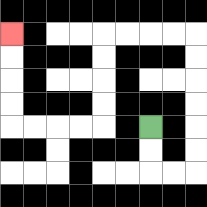{'start': '[6, 5]', 'end': '[0, 1]', 'path_directions': 'D,D,R,R,U,U,U,U,U,U,L,L,L,L,D,D,D,D,L,L,L,L,U,U,U,U', 'path_coordinates': '[[6, 5], [6, 6], [6, 7], [7, 7], [8, 7], [8, 6], [8, 5], [8, 4], [8, 3], [8, 2], [8, 1], [7, 1], [6, 1], [5, 1], [4, 1], [4, 2], [4, 3], [4, 4], [4, 5], [3, 5], [2, 5], [1, 5], [0, 5], [0, 4], [0, 3], [0, 2], [0, 1]]'}